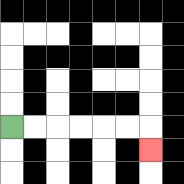{'start': '[0, 5]', 'end': '[6, 6]', 'path_directions': 'R,R,R,R,R,R,D', 'path_coordinates': '[[0, 5], [1, 5], [2, 5], [3, 5], [4, 5], [5, 5], [6, 5], [6, 6]]'}